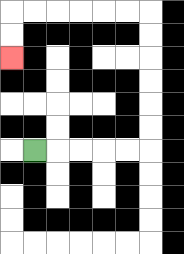{'start': '[1, 6]', 'end': '[0, 2]', 'path_directions': 'R,R,R,R,R,U,U,U,U,U,U,L,L,L,L,L,L,D,D', 'path_coordinates': '[[1, 6], [2, 6], [3, 6], [4, 6], [5, 6], [6, 6], [6, 5], [6, 4], [6, 3], [6, 2], [6, 1], [6, 0], [5, 0], [4, 0], [3, 0], [2, 0], [1, 0], [0, 0], [0, 1], [0, 2]]'}